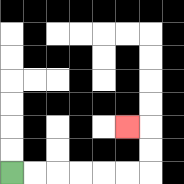{'start': '[0, 7]', 'end': '[5, 5]', 'path_directions': 'R,R,R,R,R,R,U,U,L', 'path_coordinates': '[[0, 7], [1, 7], [2, 7], [3, 7], [4, 7], [5, 7], [6, 7], [6, 6], [6, 5], [5, 5]]'}